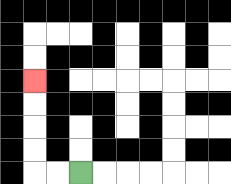{'start': '[3, 7]', 'end': '[1, 3]', 'path_directions': 'L,L,U,U,U,U', 'path_coordinates': '[[3, 7], [2, 7], [1, 7], [1, 6], [1, 5], [1, 4], [1, 3]]'}